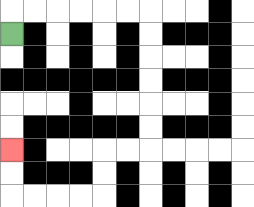{'start': '[0, 1]', 'end': '[0, 6]', 'path_directions': 'U,R,R,R,R,R,R,D,D,D,D,D,D,L,L,D,D,L,L,L,L,U,U', 'path_coordinates': '[[0, 1], [0, 0], [1, 0], [2, 0], [3, 0], [4, 0], [5, 0], [6, 0], [6, 1], [6, 2], [6, 3], [6, 4], [6, 5], [6, 6], [5, 6], [4, 6], [4, 7], [4, 8], [3, 8], [2, 8], [1, 8], [0, 8], [0, 7], [0, 6]]'}